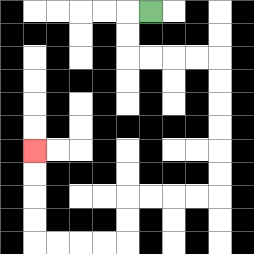{'start': '[6, 0]', 'end': '[1, 6]', 'path_directions': 'L,D,D,R,R,R,R,D,D,D,D,D,D,L,L,L,L,D,D,L,L,L,L,U,U,U,U', 'path_coordinates': '[[6, 0], [5, 0], [5, 1], [5, 2], [6, 2], [7, 2], [8, 2], [9, 2], [9, 3], [9, 4], [9, 5], [9, 6], [9, 7], [9, 8], [8, 8], [7, 8], [6, 8], [5, 8], [5, 9], [5, 10], [4, 10], [3, 10], [2, 10], [1, 10], [1, 9], [1, 8], [1, 7], [1, 6]]'}